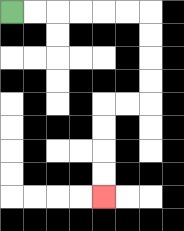{'start': '[0, 0]', 'end': '[4, 8]', 'path_directions': 'R,R,R,R,R,R,D,D,D,D,L,L,D,D,D,D', 'path_coordinates': '[[0, 0], [1, 0], [2, 0], [3, 0], [4, 0], [5, 0], [6, 0], [6, 1], [6, 2], [6, 3], [6, 4], [5, 4], [4, 4], [4, 5], [4, 6], [4, 7], [4, 8]]'}